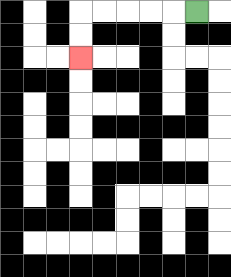{'start': '[8, 0]', 'end': '[3, 2]', 'path_directions': 'L,L,L,L,L,D,D', 'path_coordinates': '[[8, 0], [7, 0], [6, 0], [5, 0], [4, 0], [3, 0], [3, 1], [3, 2]]'}